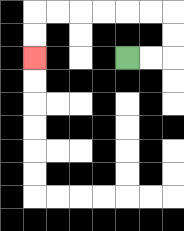{'start': '[5, 2]', 'end': '[1, 2]', 'path_directions': 'R,R,U,U,L,L,L,L,L,L,D,D', 'path_coordinates': '[[5, 2], [6, 2], [7, 2], [7, 1], [7, 0], [6, 0], [5, 0], [4, 0], [3, 0], [2, 0], [1, 0], [1, 1], [1, 2]]'}